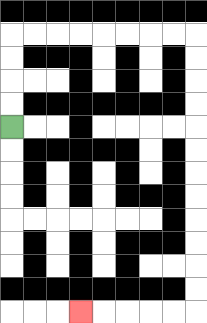{'start': '[0, 5]', 'end': '[3, 13]', 'path_directions': 'U,U,U,U,R,R,R,R,R,R,R,R,D,D,D,D,D,D,D,D,D,D,D,D,L,L,L,L,L', 'path_coordinates': '[[0, 5], [0, 4], [0, 3], [0, 2], [0, 1], [1, 1], [2, 1], [3, 1], [4, 1], [5, 1], [6, 1], [7, 1], [8, 1], [8, 2], [8, 3], [8, 4], [8, 5], [8, 6], [8, 7], [8, 8], [8, 9], [8, 10], [8, 11], [8, 12], [8, 13], [7, 13], [6, 13], [5, 13], [4, 13], [3, 13]]'}